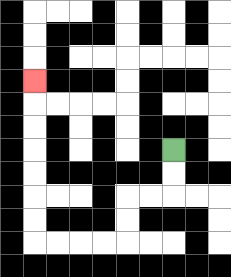{'start': '[7, 6]', 'end': '[1, 3]', 'path_directions': 'D,D,L,L,D,D,L,L,L,L,U,U,U,U,U,U,U', 'path_coordinates': '[[7, 6], [7, 7], [7, 8], [6, 8], [5, 8], [5, 9], [5, 10], [4, 10], [3, 10], [2, 10], [1, 10], [1, 9], [1, 8], [1, 7], [1, 6], [1, 5], [1, 4], [1, 3]]'}